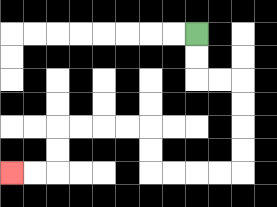{'start': '[8, 1]', 'end': '[0, 7]', 'path_directions': 'D,D,R,R,D,D,D,D,L,L,L,L,U,U,L,L,L,L,D,D,L,L', 'path_coordinates': '[[8, 1], [8, 2], [8, 3], [9, 3], [10, 3], [10, 4], [10, 5], [10, 6], [10, 7], [9, 7], [8, 7], [7, 7], [6, 7], [6, 6], [6, 5], [5, 5], [4, 5], [3, 5], [2, 5], [2, 6], [2, 7], [1, 7], [0, 7]]'}